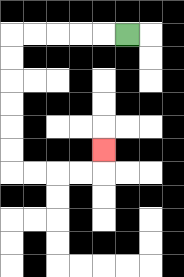{'start': '[5, 1]', 'end': '[4, 6]', 'path_directions': 'L,L,L,L,L,D,D,D,D,D,D,R,R,R,R,U', 'path_coordinates': '[[5, 1], [4, 1], [3, 1], [2, 1], [1, 1], [0, 1], [0, 2], [0, 3], [0, 4], [0, 5], [0, 6], [0, 7], [1, 7], [2, 7], [3, 7], [4, 7], [4, 6]]'}